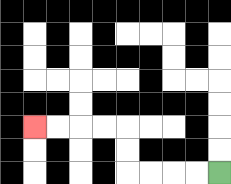{'start': '[9, 7]', 'end': '[1, 5]', 'path_directions': 'L,L,L,L,U,U,L,L,L,L', 'path_coordinates': '[[9, 7], [8, 7], [7, 7], [6, 7], [5, 7], [5, 6], [5, 5], [4, 5], [3, 5], [2, 5], [1, 5]]'}